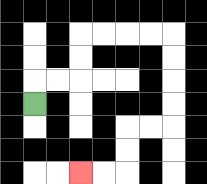{'start': '[1, 4]', 'end': '[3, 7]', 'path_directions': 'U,R,R,U,U,R,R,R,R,D,D,D,D,L,L,D,D,L,L', 'path_coordinates': '[[1, 4], [1, 3], [2, 3], [3, 3], [3, 2], [3, 1], [4, 1], [5, 1], [6, 1], [7, 1], [7, 2], [7, 3], [7, 4], [7, 5], [6, 5], [5, 5], [5, 6], [5, 7], [4, 7], [3, 7]]'}